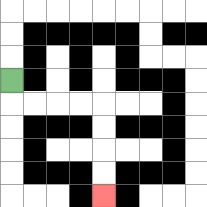{'start': '[0, 3]', 'end': '[4, 8]', 'path_directions': 'D,R,R,R,R,D,D,D,D', 'path_coordinates': '[[0, 3], [0, 4], [1, 4], [2, 4], [3, 4], [4, 4], [4, 5], [4, 6], [4, 7], [4, 8]]'}